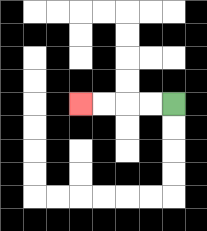{'start': '[7, 4]', 'end': '[3, 4]', 'path_directions': 'L,L,L,L', 'path_coordinates': '[[7, 4], [6, 4], [5, 4], [4, 4], [3, 4]]'}